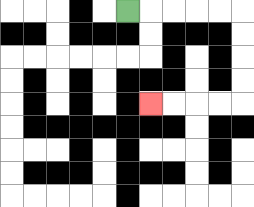{'start': '[5, 0]', 'end': '[6, 4]', 'path_directions': 'R,R,R,R,R,D,D,D,D,L,L,L,L', 'path_coordinates': '[[5, 0], [6, 0], [7, 0], [8, 0], [9, 0], [10, 0], [10, 1], [10, 2], [10, 3], [10, 4], [9, 4], [8, 4], [7, 4], [6, 4]]'}